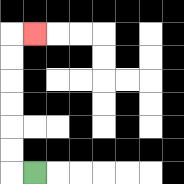{'start': '[1, 7]', 'end': '[1, 1]', 'path_directions': 'L,U,U,U,U,U,U,R', 'path_coordinates': '[[1, 7], [0, 7], [0, 6], [0, 5], [0, 4], [0, 3], [0, 2], [0, 1], [1, 1]]'}